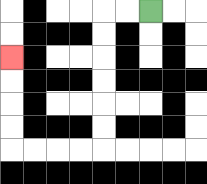{'start': '[6, 0]', 'end': '[0, 2]', 'path_directions': 'L,L,D,D,D,D,D,D,L,L,L,L,U,U,U,U', 'path_coordinates': '[[6, 0], [5, 0], [4, 0], [4, 1], [4, 2], [4, 3], [4, 4], [4, 5], [4, 6], [3, 6], [2, 6], [1, 6], [0, 6], [0, 5], [0, 4], [0, 3], [0, 2]]'}